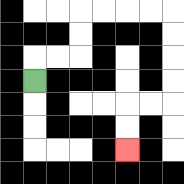{'start': '[1, 3]', 'end': '[5, 6]', 'path_directions': 'U,R,R,U,U,R,R,R,R,D,D,D,D,L,L,D,D', 'path_coordinates': '[[1, 3], [1, 2], [2, 2], [3, 2], [3, 1], [3, 0], [4, 0], [5, 0], [6, 0], [7, 0], [7, 1], [7, 2], [7, 3], [7, 4], [6, 4], [5, 4], [5, 5], [5, 6]]'}